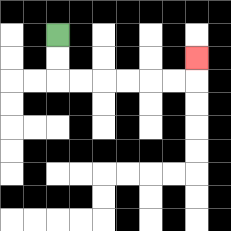{'start': '[2, 1]', 'end': '[8, 2]', 'path_directions': 'D,D,R,R,R,R,R,R,U', 'path_coordinates': '[[2, 1], [2, 2], [2, 3], [3, 3], [4, 3], [5, 3], [6, 3], [7, 3], [8, 3], [8, 2]]'}